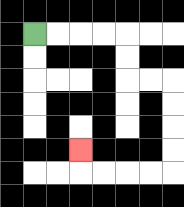{'start': '[1, 1]', 'end': '[3, 6]', 'path_directions': 'R,R,R,R,D,D,R,R,D,D,D,D,L,L,L,L,U', 'path_coordinates': '[[1, 1], [2, 1], [3, 1], [4, 1], [5, 1], [5, 2], [5, 3], [6, 3], [7, 3], [7, 4], [7, 5], [7, 6], [7, 7], [6, 7], [5, 7], [4, 7], [3, 7], [3, 6]]'}